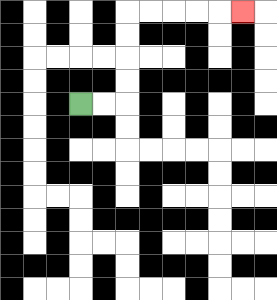{'start': '[3, 4]', 'end': '[10, 0]', 'path_directions': 'R,R,U,U,U,U,R,R,R,R,R', 'path_coordinates': '[[3, 4], [4, 4], [5, 4], [5, 3], [5, 2], [5, 1], [5, 0], [6, 0], [7, 0], [8, 0], [9, 0], [10, 0]]'}